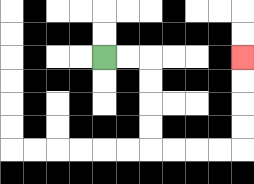{'start': '[4, 2]', 'end': '[10, 2]', 'path_directions': 'R,R,D,D,D,D,R,R,R,R,U,U,U,U', 'path_coordinates': '[[4, 2], [5, 2], [6, 2], [6, 3], [6, 4], [6, 5], [6, 6], [7, 6], [8, 6], [9, 6], [10, 6], [10, 5], [10, 4], [10, 3], [10, 2]]'}